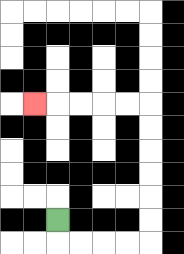{'start': '[2, 9]', 'end': '[1, 4]', 'path_directions': 'D,R,R,R,R,U,U,U,U,U,U,L,L,L,L,L', 'path_coordinates': '[[2, 9], [2, 10], [3, 10], [4, 10], [5, 10], [6, 10], [6, 9], [6, 8], [6, 7], [6, 6], [6, 5], [6, 4], [5, 4], [4, 4], [3, 4], [2, 4], [1, 4]]'}